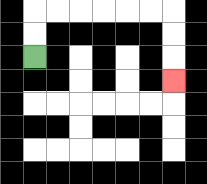{'start': '[1, 2]', 'end': '[7, 3]', 'path_directions': 'U,U,R,R,R,R,R,R,D,D,D', 'path_coordinates': '[[1, 2], [1, 1], [1, 0], [2, 0], [3, 0], [4, 0], [5, 0], [6, 0], [7, 0], [7, 1], [7, 2], [7, 3]]'}